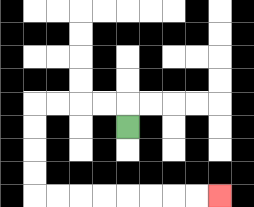{'start': '[5, 5]', 'end': '[9, 8]', 'path_directions': 'U,L,L,L,L,D,D,D,D,R,R,R,R,R,R,R,R', 'path_coordinates': '[[5, 5], [5, 4], [4, 4], [3, 4], [2, 4], [1, 4], [1, 5], [1, 6], [1, 7], [1, 8], [2, 8], [3, 8], [4, 8], [5, 8], [6, 8], [7, 8], [8, 8], [9, 8]]'}